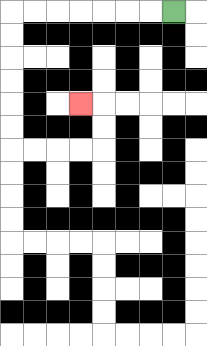{'start': '[7, 0]', 'end': '[3, 4]', 'path_directions': 'L,L,L,L,L,L,L,D,D,D,D,D,D,R,R,R,R,U,U,L', 'path_coordinates': '[[7, 0], [6, 0], [5, 0], [4, 0], [3, 0], [2, 0], [1, 0], [0, 0], [0, 1], [0, 2], [0, 3], [0, 4], [0, 5], [0, 6], [1, 6], [2, 6], [3, 6], [4, 6], [4, 5], [4, 4], [3, 4]]'}